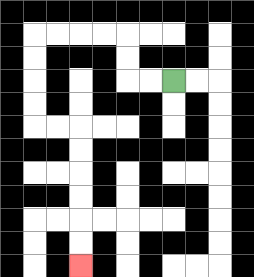{'start': '[7, 3]', 'end': '[3, 11]', 'path_directions': 'L,L,U,U,L,L,L,L,D,D,D,D,R,R,D,D,D,D,D,D', 'path_coordinates': '[[7, 3], [6, 3], [5, 3], [5, 2], [5, 1], [4, 1], [3, 1], [2, 1], [1, 1], [1, 2], [1, 3], [1, 4], [1, 5], [2, 5], [3, 5], [3, 6], [3, 7], [3, 8], [3, 9], [3, 10], [3, 11]]'}